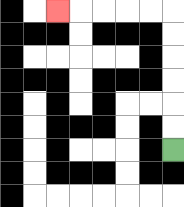{'start': '[7, 6]', 'end': '[2, 0]', 'path_directions': 'U,U,U,U,U,U,L,L,L,L,L', 'path_coordinates': '[[7, 6], [7, 5], [7, 4], [7, 3], [7, 2], [7, 1], [7, 0], [6, 0], [5, 0], [4, 0], [3, 0], [2, 0]]'}